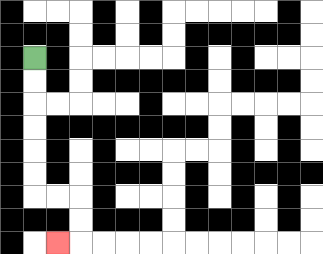{'start': '[1, 2]', 'end': '[2, 10]', 'path_directions': 'D,D,D,D,D,D,R,R,D,D,L', 'path_coordinates': '[[1, 2], [1, 3], [1, 4], [1, 5], [1, 6], [1, 7], [1, 8], [2, 8], [3, 8], [3, 9], [3, 10], [2, 10]]'}